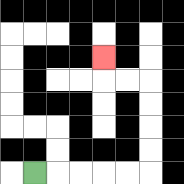{'start': '[1, 7]', 'end': '[4, 2]', 'path_directions': 'R,R,R,R,R,U,U,U,U,L,L,U', 'path_coordinates': '[[1, 7], [2, 7], [3, 7], [4, 7], [5, 7], [6, 7], [6, 6], [6, 5], [6, 4], [6, 3], [5, 3], [4, 3], [4, 2]]'}